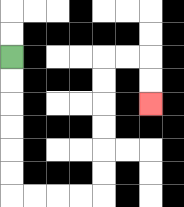{'start': '[0, 2]', 'end': '[6, 4]', 'path_directions': 'D,D,D,D,D,D,R,R,R,R,U,U,U,U,U,U,R,R,D,D', 'path_coordinates': '[[0, 2], [0, 3], [0, 4], [0, 5], [0, 6], [0, 7], [0, 8], [1, 8], [2, 8], [3, 8], [4, 8], [4, 7], [4, 6], [4, 5], [4, 4], [4, 3], [4, 2], [5, 2], [6, 2], [6, 3], [6, 4]]'}